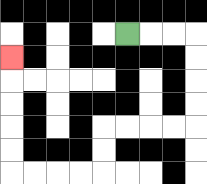{'start': '[5, 1]', 'end': '[0, 2]', 'path_directions': 'R,R,R,D,D,D,D,L,L,L,L,D,D,L,L,L,L,U,U,U,U,U', 'path_coordinates': '[[5, 1], [6, 1], [7, 1], [8, 1], [8, 2], [8, 3], [8, 4], [8, 5], [7, 5], [6, 5], [5, 5], [4, 5], [4, 6], [4, 7], [3, 7], [2, 7], [1, 7], [0, 7], [0, 6], [0, 5], [0, 4], [0, 3], [0, 2]]'}